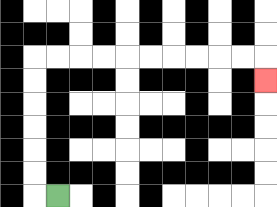{'start': '[2, 8]', 'end': '[11, 3]', 'path_directions': 'L,U,U,U,U,U,U,R,R,R,R,R,R,R,R,R,R,D', 'path_coordinates': '[[2, 8], [1, 8], [1, 7], [1, 6], [1, 5], [1, 4], [1, 3], [1, 2], [2, 2], [3, 2], [4, 2], [5, 2], [6, 2], [7, 2], [8, 2], [9, 2], [10, 2], [11, 2], [11, 3]]'}